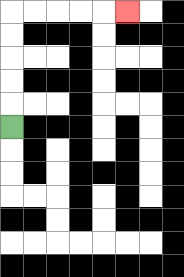{'start': '[0, 5]', 'end': '[5, 0]', 'path_directions': 'U,U,U,U,U,R,R,R,R,R', 'path_coordinates': '[[0, 5], [0, 4], [0, 3], [0, 2], [0, 1], [0, 0], [1, 0], [2, 0], [3, 0], [4, 0], [5, 0]]'}